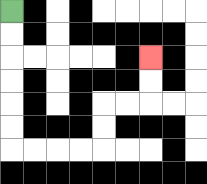{'start': '[0, 0]', 'end': '[6, 2]', 'path_directions': 'D,D,D,D,D,D,R,R,R,R,U,U,R,R,U,U', 'path_coordinates': '[[0, 0], [0, 1], [0, 2], [0, 3], [0, 4], [0, 5], [0, 6], [1, 6], [2, 6], [3, 6], [4, 6], [4, 5], [4, 4], [5, 4], [6, 4], [6, 3], [6, 2]]'}